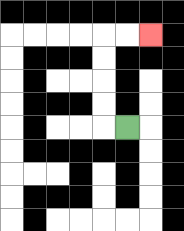{'start': '[5, 5]', 'end': '[6, 1]', 'path_directions': 'L,U,U,U,U,R,R', 'path_coordinates': '[[5, 5], [4, 5], [4, 4], [4, 3], [4, 2], [4, 1], [5, 1], [6, 1]]'}